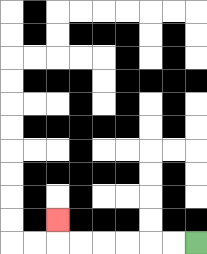{'start': '[8, 10]', 'end': '[2, 9]', 'path_directions': 'L,L,L,L,L,L,U', 'path_coordinates': '[[8, 10], [7, 10], [6, 10], [5, 10], [4, 10], [3, 10], [2, 10], [2, 9]]'}